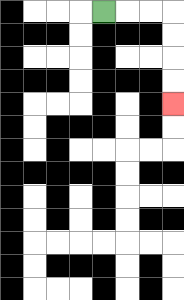{'start': '[4, 0]', 'end': '[7, 4]', 'path_directions': 'R,R,R,D,D,D,D', 'path_coordinates': '[[4, 0], [5, 0], [6, 0], [7, 0], [7, 1], [7, 2], [7, 3], [7, 4]]'}